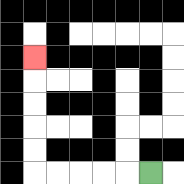{'start': '[6, 7]', 'end': '[1, 2]', 'path_directions': 'L,L,L,L,L,U,U,U,U,U', 'path_coordinates': '[[6, 7], [5, 7], [4, 7], [3, 7], [2, 7], [1, 7], [1, 6], [1, 5], [1, 4], [1, 3], [1, 2]]'}